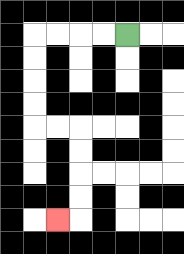{'start': '[5, 1]', 'end': '[2, 9]', 'path_directions': 'L,L,L,L,D,D,D,D,R,R,D,D,D,D,L', 'path_coordinates': '[[5, 1], [4, 1], [3, 1], [2, 1], [1, 1], [1, 2], [1, 3], [1, 4], [1, 5], [2, 5], [3, 5], [3, 6], [3, 7], [3, 8], [3, 9], [2, 9]]'}